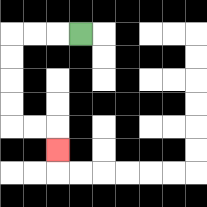{'start': '[3, 1]', 'end': '[2, 6]', 'path_directions': 'L,L,L,D,D,D,D,R,R,D', 'path_coordinates': '[[3, 1], [2, 1], [1, 1], [0, 1], [0, 2], [0, 3], [0, 4], [0, 5], [1, 5], [2, 5], [2, 6]]'}